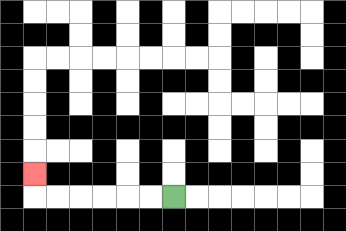{'start': '[7, 8]', 'end': '[1, 7]', 'path_directions': 'L,L,L,L,L,L,U', 'path_coordinates': '[[7, 8], [6, 8], [5, 8], [4, 8], [3, 8], [2, 8], [1, 8], [1, 7]]'}